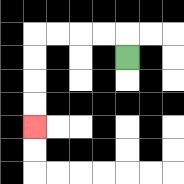{'start': '[5, 2]', 'end': '[1, 5]', 'path_directions': 'U,L,L,L,L,D,D,D,D', 'path_coordinates': '[[5, 2], [5, 1], [4, 1], [3, 1], [2, 1], [1, 1], [1, 2], [1, 3], [1, 4], [1, 5]]'}